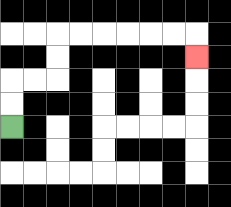{'start': '[0, 5]', 'end': '[8, 2]', 'path_directions': 'U,U,R,R,U,U,R,R,R,R,R,R,D', 'path_coordinates': '[[0, 5], [0, 4], [0, 3], [1, 3], [2, 3], [2, 2], [2, 1], [3, 1], [4, 1], [5, 1], [6, 1], [7, 1], [8, 1], [8, 2]]'}